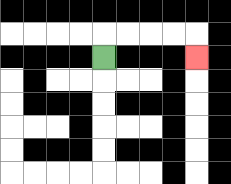{'start': '[4, 2]', 'end': '[8, 2]', 'path_directions': 'U,R,R,R,R,D', 'path_coordinates': '[[4, 2], [4, 1], [5, 1], [6, 1], [7, 1], [8, 1], [8, 2]]'}